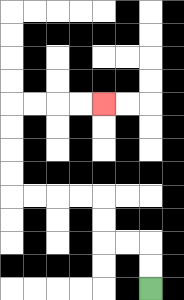{'start': '[6, 12]', 'end': '[4, 4]', 'path_directions': 'U,U,L,L,U,U,L,L,L,L,U,U,U,U,R,R,R,R', 'path_coordinates': '[[6, 12], [6, 11], [6, 10], [5, 10], [4, 10], [4, 9], [4, 8], [3, 8], [2, 8], [1, 8], [0, 8], [0, 7], [0, 6], [0, 5], [0, 4], [1, 4], [2, 4], [3, 4], [4, 4]]'}